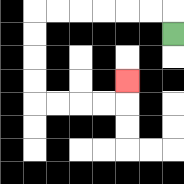{'start': '[7, 1]', 'end': '[5, 3]', 'path_directions': 'U,L,L,L,L,L,L,D,D,D,D,R,R,R,R,U', 'path_coordinates': '[[7, 1], [7, 0], [6, 0], [5, 0], [4, 0], [3, 0], [2, 0], [1, 0], [1, 1], [1, 2], [1, 3], [1, 4], [2, 4], [3, 4], [4, 4], [5, 4], [5, 3]]'}